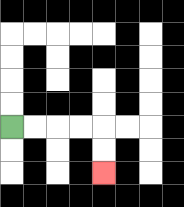{'start': '[0, 5]', 'end': '[4, 7]', 'path_directions': 'R,R,R,R,D,D', 'path_coordinates': '[[0, 5], [1, 5], [2, 5], [3, 5], [4, 5], [4, 6], [4, 7]]'}